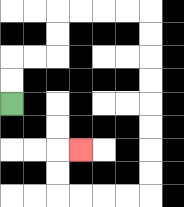{'start': '[0, 4]', 'end': '[3, 6]', 'path_directions': 'U,U,R,R,U,U,R,R,R,R,D,D,D,D,D,D,D,D,L,L,L,L,U,U,R', 'path_coordinates': '[[0, 4], [0, 3], [0, 2], [1, 2], [2, 2], [2, 1], [2, 0], [3, 0], [4, 0], [5, 0], [6, 0], [6, 1], [6, 2], [6, 3], [6, 4], [6, 5], [6, 6], [6, 7], [6, 8], [5, 8], [4, 8], [3, 8], [2, 8], [2, 7], [2, 6], [3, 6]]'}